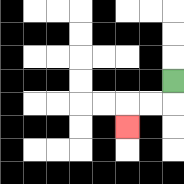{'start': '[7, 3]', 'end': '[5, 5]', 'path_directions': 'D,L,L,D', 'path_coordinates': '[[7, 3], [7, 4], [6, 4], [5, 4], [5, 5]]'}